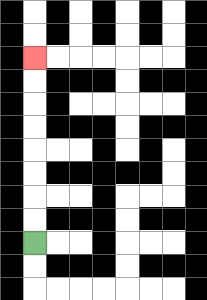{'start': '[1, 10]', 'end': '[1, 2]', 'path_directions': 'U,U,U,U,U,U,U,U', 'path_coordinates': '[[1, 10], [1, 9], [1, 8], [1, 7], [1, 6], [1, 5], [1, 4], [1, 3], [1, 2]]'}